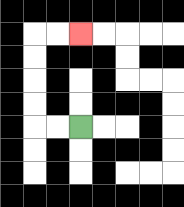{'start': '[3, 5]', 'end': '[3, 1]', 'path_directions': 'L,L,U,U,U,U,R,R', 'path_coordinates': '[[3, 5], [2, 5], [1, 5], [1, 4], [1, 3], [1, 2], [1, 1], [2, 1], [3, 1]]'}